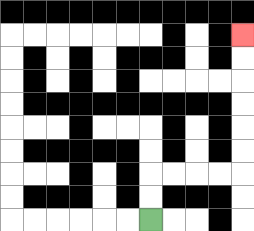{'start': '[6, 9]', 'end': '[10, 1]', 'path_directions': 'U,U,R,R,R,R,U,U,U,U,U,U', 'path_coordinates': '[[6, 9], [6, 8], [6, 7], [7, 7], [8, 7], [9, 7], [10, 7], [10, 6], [10, 5], [10, 4], [10, 3], [10, 2], [10, 1]]'}